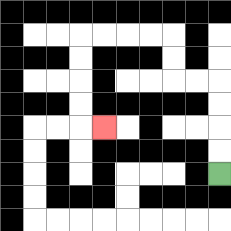{'start': '[9, 7]', 'end': '[4, 5]', 'path_directions': 'U,U,U,U,L,L,U,U,L,L,L,L,D,D,D,D,R', 'path_coordinates': '[[9, 7], [9, 6], [9, 5], [9, 4], [9, 3], [8, 3], [7, 3], [7, 2], [7, 1], [6, 1], [5, 1], [4, 1], [3, 1], [3, 2], [3, 3], [3, 4], [3, 5], [4, 5]]'}